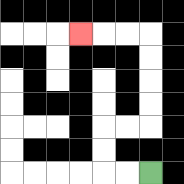{'start': '[6, 7]', 'end': '[3, 1]', 'path_directions': 'L,L,U,U,R,R,U,U,U,U,L,L,L', 'path_coordinates': '[[6, 7], [5, 7], [4, 7], [4, 6], [4, 5], [5, 5], [6, 5], [6, 4], [6, 3], [6, 2], [6, 1], [5, 1], [4, 1], [3, 1]]'}